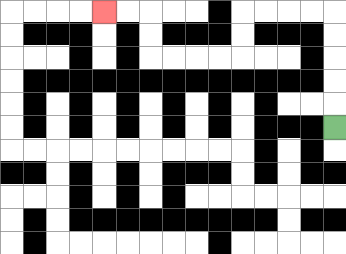{'start': '[14, 5]', 'end': '[4, 0]', 'path_directions': 'U,U,U,U,U,L,L,L,L,D,D,L,L,L,L,U,U,L,L', 'path_coordinates': '[[14, 5], [14, 4], [14, 3], [14, 2], [14, 1], [14, 0], [13, 0], [12, 0], [11, 0], [10, 0], [10, 1], [10, 2], [9, 2], [8, 2], [7, 2], [6, 2], [6, 1], [6, 0], [5, 0], [4, 0]]'}